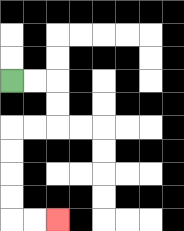{'start': '[0, 3]', 'end': '[2, 9]', 'path_directions': 'R,R,D,D,L,L,D,D,D,D,R,R', 'path_coordinates': '[[0, 3], [1, 3], [2, 3], [2, 4], [2, 5], [1, 5], [0, 5], [0, 6], [0, 7], [0, 8], [0, 9], [1, 9], [2, 9]]'}